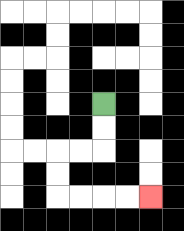{'start': '[4, 4]', 'end': '[6, 8]', 'path_directions': 'D,D,L,L,D,D,R,R,R,R', 'path_coordinates': '[[4, 4], [4, 5], [4, 6], [3, 6], [2, 6], [2, 7], [2, 8], [3, 8], [4, 8], [5, 8], [6, 8]]'}